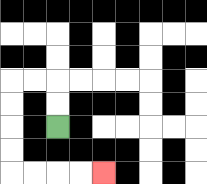{'start': '[2, 5]', 'end': '[4, 7]', 'path_directions': 'U,U,L,L,D,D,D,D,R,R,R,R', 'path_coordinates': '[[2, 5], [2, 4], [2, 3], [1, 3], [0, 3], [0, 4], [0, 5], [0, 6], [0, 7], [1, 7], [2, 7], [3, 7], [4, 7]]'}